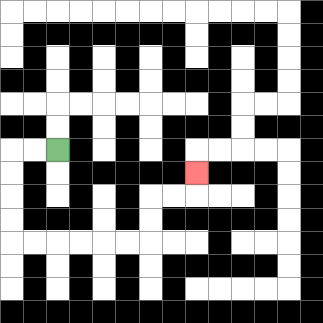{'start': '[2, 6]', 'end': '[8, 7]', 'path_directions': 'L,L,D,D,D,D,R,R,R,R,R,R,U,U,R,R,U', 'path_coordinates': '[[2, 6], [1, 6], [0, 6], [0, 7], [0, 8], [0, 9], [0, 10], [1, 10], [2, 10], [3, 10], [4, 10], [5, 10], [6, 10], [6, 9], [6, 8], [7, 8], [8, 8], [8, 7]]'}